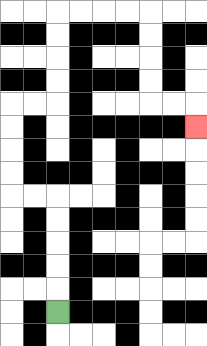{'start': '[2, 13]', 'end': '[8, 5]', 'path_directions': 'U,U,U,U,U,L,L,U,U,U,U,R,R,U,U,U,U,R,R,R,R,D,D,D,D,R,R,D', 'path_coordinates': '[[2, 13], [2, 12], [2, 11], [2, 10], [2, 9], [2, 8], [1, 8], [0, 8], [0, 7], [0, 6], [0, 5], [0, 4], [1, 4], [2, 4], [2, 3], [2, 2], [2, 1], [2, 0], [3, 0], [4, 0], [5, 0], [6, 0], [6, 1], [6, 2], [6, 3], [6, 4], [7, 4], [8, 4], [8, 5]]'}